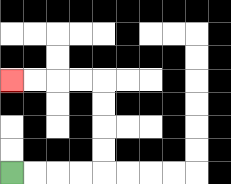{'start': '[0, 7]', 'end': '[0, 3]', 'path_directions': 'R,R,R,R,U,U,U,U,L,L,L,L', 'path_coordinates': '[[0, 7], [1, 7], [2, 7], [3, 7], [4, 7], [4, 6], [4, 5], [4, 4], [4, 3], [3, 3], [2, 3], [1, 3], [0, 3]]'}